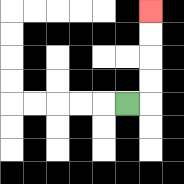{'start': '[5, 4]', 'end': '[6, 0]', 'path_directions': 'R,U,U,U,U', 'path_coordinates': '[[5, 4], [6, 4], [6, 3], [6, 2], [6, 1], [6, 0]]'}